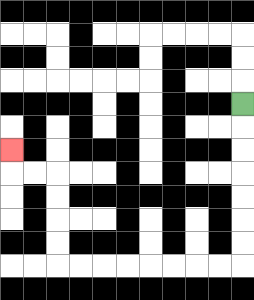{'start': '[10, 4]', 'end': '[0, 6]', 'path_directions': 'D,D,D,D,D,D,D,L,L,L,L,L,L,L,L,U,U,U,U,L,L,U', 'path_coordinates': '[[10, 4], [10, 5], [10, 6], [10, 7], [10, 8], [10, 9], [10, 10], [10, 11], [9, 11], [8, 11], [7, 11], [6, 11], [5, 11], [4, 11], [3, 11], [2, 11], [2, 10], [2, 9], [2, 8], [2, 7], [1, 7], [0, 7], [0, 6]]'}